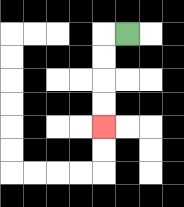{'start': '[5, 1]', 'end': '[4, 5]', 'path_directions': 'L,D,D,D,D', 'path_coordinates': '[[5, 1], [4, 1], [4, 2], [4, 3], [4, 4], [4, 5]]'}